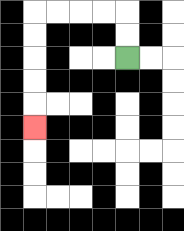{'start': '[5, 2]', 'end': '[1, 5]', 'path_directions': 'U,U,L,L,L,L,D,D,D,D,D', 'path_coordinates': '[[5, 2], [5, 1], [5, 0], [4, 0], [3, 0], [2, 0], [1, 0], [1, 1], [1, 2], [1, 3], [1, 4], [1, 5]]'}